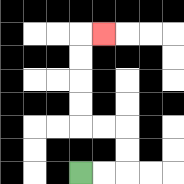{'start': '[3, 7]', 'end': '[4, 1]', 'path_directions': 'R,R,U,U,L,L,U,U,U,U,R', 'path_coordinates': '[[3, 7], [4, 7], [5, 7], [5, 6], [5, 5], [4, 5], [3, 5], [3, 4], [3, 3], [3, 2], [3, 1], [4, 1]]'}